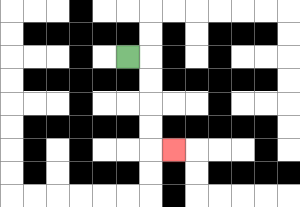{'start': '[5, 2]', 'end': '[7, 6]', 'path_directions': 'R,D,D,D,D,R', 'path_coordinates': '[[5, 2], [6, 2], [6, 3], [6, 4], [6, 5], [6, 6], [7, 6]]'}